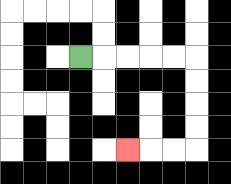{'start': '[3, 2]', 'end': '[5, 6]', 'path_directions': 'R,R,R,R,R,D,D,D,D,L,L,L', 'path_coordinates': '[[3, 2], [4, 2], [5, 2], [6, 2], [7, 2], [8, 2], [8, 3], [8, 4], [8, 5], [8, 6], [7, 6], [6, 6], [5, 6]]'}